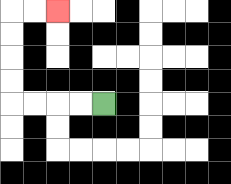{'start': '[4, 4]', 'end': '[2, 0]', 'path_directions': 'L,L,L,L,U,U,U,U,R,R', 'path_coordinates': '[[4, 4], [3, 4], [2, 4], [1, 4], [0, 4], [0, 3], [0, 2], [0, 1], [0, 0], [1, 0], [2, 0]]'}